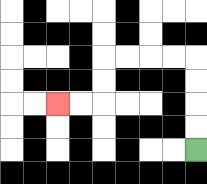{'start': '[8, 6]', 'end': '[2, 4]', 'path_directions': 'U,U,U,U,L,L,L,L,D,D,L,L', 'path_coordinates': '[[8, 6], [8, 5], [8, 4], [8, 3], [8, 2], [7, 2], [6, 2], [5, 2], [4, 2], [4, 3], [4, 4], [3, 4], [2, 4]]'}